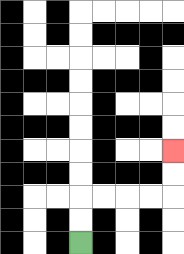{'start': '[3, 10]', 'end': '[7, 6]', 'path_directions': 'U,U,R,R,R,R,U,U', 'path_coordinates': '[[3, 10], [3, 9], [3, 8], [4, 8], [5, 8], [6, 8], [7, 8], [7, 7], [7, 6]]'}